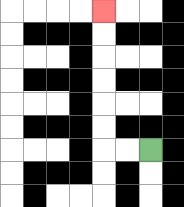{'start': '[6, 6]', 'end': '[4, 0]', 'path_directions': 'L,L,U,U,U,U,U,U', 'path_coordinates': '[[6, 6], [5, 6], [4, 6], [4, 5], [4, 4], [4, 3], [4, 2], [4, 1], [4, 0]]'}